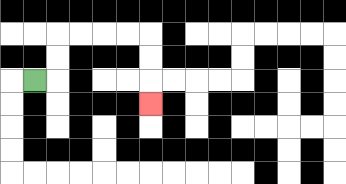{'start': '[1, 3]', 'end': '[6, 4]', 'path_directions': 'R,U,U,R,R,R,R,D,D,D', 'path_coordinates': '[[1, 3], [2, 3], [2, 2], [2, 1], [3, 1], [4, 1], [5, 1], [6, 1], [6, 2], [6, 3], [6, 4]]'}